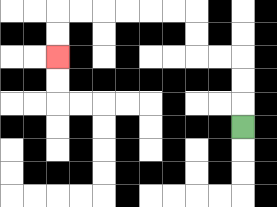{'start': '[10, 5]', 'end': '[2, 2]', 'path_directions': 'U,U,U,L,L,U,U,L,L,L,L,L,L,D,D', 'path_coordinates': '[[10, 5], [10, 4], [10, 3], [10, 2], [9, 2], [8, 2], [8, 1], [8, 0], [7, 0], [6, 0], [5, 0], [4, 0], [3, 0], [2, 0], [2, 1], [2, 2]]'}